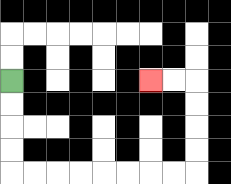{'start': '[0, 3]', 'end': '[6, 3]', 'path_directions': 'D,D,D,D,R,R,R,R,R,R,R,R,U,U,U,U,L,L', 'path_coordinates': '[[0, 3], [0, 4], [0, 5], [0, 6], [0, 7], [1, 7], [2, 7], [3, 7], [4, 7], [5, 7], [6, 7], [7, 7], [8, 7], [8, 6], [8, 5], [8, 4], [8, 3], [7, 3], [6, 3]]'}